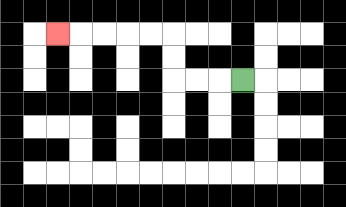{'start': '[10, 3]', 'end': '[2, 1]', 'path_directions': 'L,L,L,U,U,L,L,L,L,L', 'path_coordinates': '[[10, 3], [9, 3], [8, 3], [7, 3], [7, 2], [7, 1], [6, 1], [5, 1], [4, 1], [3, 1], [2, 1]]'}